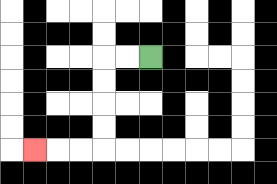{'start': '[6, 2]', 'end': '[1, 6]', 'path_directions': 'L,L,D,D,D,D,L,L,L', 'path_coordinates': '[[6, 2], [5, 2], [4, 2], [4, 3], [4, 4], [4, 5], [4, 6], [3, 6], [2, 6], [1, 6]]'}